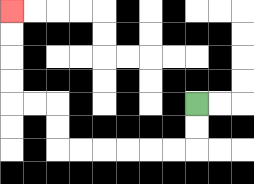{'start': '[8, 4]', 'end': '[0, 0]', 'path_directions': 'D,D,L,L,L,L,L,L,U,U,L,L,U,U,U,U', 'path_coordinates': '[[8, 4], [8, 5], [8, 6], [7, 6], [6, 6], [5, 6], [4, 6], [3, 6], [2, 6], [2, 5], [2, 4], [1, 4], [0, 4], [0, 3], [0, 2], [0, 1], [0, 0]]'}